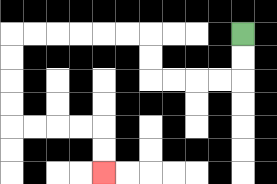{'start': '[10, 1]', 'end': '[4, 7]', 'path_directions': 'D,D,L,L,L,L,U,U,L,L,L,L,L,L,D,D,D,D,R,R,R,R,D,D', 'path_coordinates': '[[10, 1], [10, 2], [10, 3], [9, 3], [8, 3], [7, 3], [6, 3], [6, 2], [6, 1], [5, 1], [4, 1], [3, 1], [2, 1], [1, 1], [0, 1], [0, 2], [0, 3], [0, 4], [0, 5], [1, 5], [2, 5], [3, 5], [4, 5], [4, 6], [4, 7]]'}